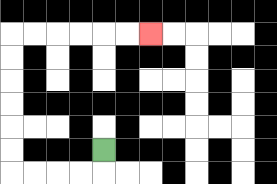{'start': '[4, 6]', 'end': '[6, 1]', 'path_directions': 'D,L,L,L,L,U,U,U,U,U,U,R,R,R,R,R,R', 'path_coordinates': '[[4, 6], [4, 7], [3, 7], [2, 7], [1, 7], [0, 7], [0, 6], [0, 5], [0, 4], [0, 3], [0, 2], [0, 1], [1, 1], [2, 1], [3, 1], [4, 1], [5, 1], [6, 1]]'}